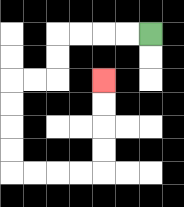{'start': '[6, 1]', 'end': '[4, 3]', 'path_directions': 'L,L,L,L,D,D,L,L,D,D,D,D,R,R,R,R,U,U,U,U', 'path_coordinates': '[[6, 1], [5, 1], [4, 1], [3, 1], [2, 1], [2, 2], [2, 3], [1, 3], [0, 3], [0, 4], [0, 5], [0, 6], [0, 7], [1, 7], [2, 7], [3, 7], [4, 7], [4, 6], [4, 5], [4, 4], [4, 3]]'}